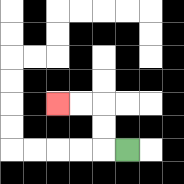{'start': '[5, 6]', 'end': '[2, 4]', 'path_directions': 'L,U,U,L,L', 'path_coordinates': '[[5, 6], [4, 6], [4, 5], [4, 4], [3, 4], [2, 4]]'}